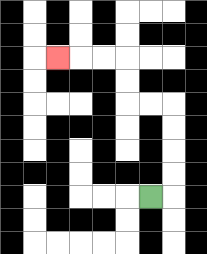{'start': '[6, 8]', 'end': '[2, 2]', 'path_directions': 'R,U,U,U,U,L,L,U,U,L,L,L', 'path_coordinates': '[[6, 8], [7, 8], [7, 7], [7, 6], [7, 5], [7, 4], [6, 4], [5, 4], [5, 3], [5, 2], [4, 2], [3, 2], [2, 2]]'}